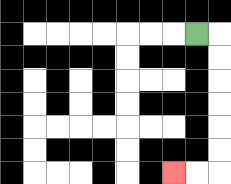{'start': '[8, 1]', 'end': '[7, 7]', 'path_directions': 'R,D,D,D,D,D,D,L,L', 'path_coordinates': '[[8, 1], [9, 1], [9, 2], [9, 3], [9, 4], [9, 5], [9, 6], [9, 7], [8, 7], [7, 7]]'}